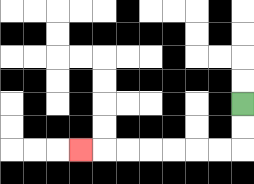{'start': '[10, 4]', 'end': '[3, 6]', 'path_directions': 'D,D,L,L,L,L,L,L,L', 'path_coordinates': '[[10, 4], [10, 5], [10, 6], [9, 6], [8, 6], [7, 6], [6, 6], [5, 6], [4, 6], [3, 6]]'}